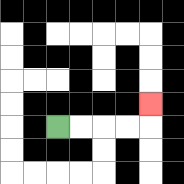{'start': '[2, 5]', 'end': '[6, 4]', 'path_directions': 'R,R,R,R,U', 'path_coordinates': '[[2, 5], [3, 5], [4, 5], [5, 5], [6, 5], [6, 4]]'}